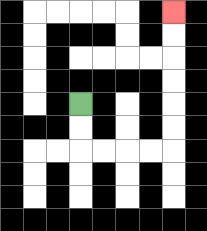{'start': '[3, 4]', 'end': '[7, 0]', 'path_directions': 'D,D,R,R,R,R,U,U,U,U,U,U', 'path_coordinates': '[[3, 4], [3, 5], [3, 6], [4, 6], [5, 6], [6, 6], [7, 6], [7, 5], [7, 4], [7, 3], [7, 2], [7, 1], [7, 0]]'}